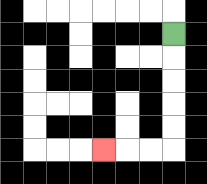{'start': '[7, 1]', 'end': '[4, 6]', 'path_directions': 'D,D,D,D,D,L,L,L', 'path_coordinates': '[[7, 1], [7, 2], [7, 3], [7, 4], [7, 5], [7, 6], [6, 6], [5, 6], [4, 6]]'}